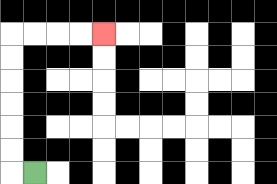{'start': '[1, 7]', 'end': '[4, 1]', 'path_directions': 'L,U,U,U,U,U,U,R,R,R,R', 'path_coordinates': '[[1, 7], [0, 7], [0, 6], [0, 5], [0, 4], [0, 3], [0, 2], [0, 1], [1, 1], [2, 1], [3, 1], [4, 1]]'}